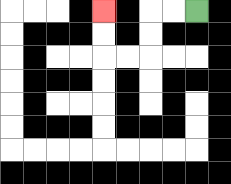{'start': '[8, 0]', 'end': '[4, 0]', 'path_directions': 'L,L,D,D,L,L,U,U', 'path_coordinates': '[[8, 0], [7, 0], [6, 0], [6, 1], [6, 2], [5, 2], [4, 2], [4, 1], [4, 0]]'}